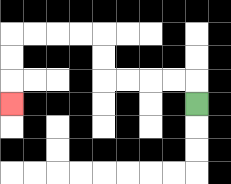{'start': '[8, 4]', 'end': '[0, 4]', 'path_directions': 'U,L,L,L,L,U,U,L,L,L,L,D,D,D', 'path_coordinates': '[[8, 4], [8, 3], [7, 3], [6, 3], [5, 3], [4, 3], [4, 2], [4, 1], [3, 1], [2, 1], [1, 1], [0, 1], [0, 2], [0, 3], [0, 4]]'}